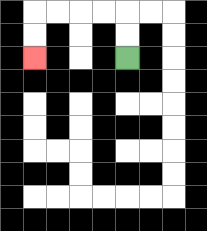{'start': '[5, 2]', 'end': '[1, 2]', 'path_directions': 'U,U,L,L,L,L,D,D', 'path_coordinates': '[[5, 2], [5, 1], [5, 0], [4, 0], [3, 0], [2, 0], [1, 0], [1, 1], [1, 2]]'}